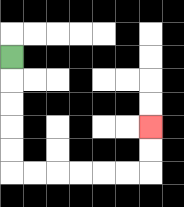{'start': '[0, 2]', 'end': '[6, 5]', 'path_directions': 'D,D,D,D,D,R,R,R,R,R,R,U,U', 'path_coordinates': '[[0, 2], [0, 3], [0, 4], [0, 5], [0, 6], [0, 7], [1, 7], [2, 7], [3, 7], [4, 7], [5, 7], [6, 7], [6, 6], [6, 5]]'}